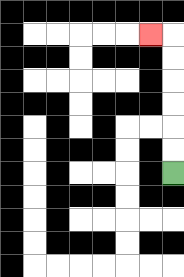{'start': '[7, 7]', 'end': '[6, 1]', 'path_directions': 'U,U,U,U,U,U,L', 'path_coordinates': '[[7, 7], [7, 6], [7, 5], [7, 4], [7, 3], [7, 2], [7, 1], [6, 1]]'}